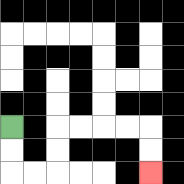{'start': '[0, 5]', 'end': '[6, 7]', 'path_directions': 'D,D,R,R,U,U,R,R,R,R,D,D', 'path_coordinates': '[[0, 5], [0, 6], [0, 7], [1, 7], [2, 7], [2, 6], [2, 5], [3, 5], [4, 5], [5, 5], [6, 5], [6, 6], [6, 7]]'}